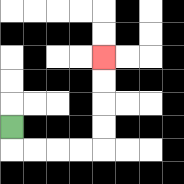{'start': '[0, 5]', 'end': '[4, 2]', 'path_directions': 'D,R,R,R,R,U,U,U,U', 'path_coordinates': '[[0, 5], [0, 6], [1, 6], [2, 6], [3, 6], [4, 6], [4, 5], [4, 4], [4, 3], [4, 2]]'}